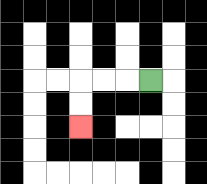{'start': '[6, 3]', 'end': '[3, 5]', 'path_directions': 'L,L,L,D,D', 'path_coordinates': '[[6, 3], [5, 3], [4, 3], [3, 3], [3, 4], [3, 5]]'}